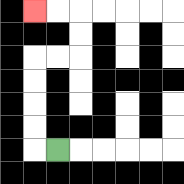{'start': '[2, 6]', 'end': '[1, 0]', 'path_directions': 'L,U,U,U,U,R,R,U,U,L,L', 'path_coordinates': '[[2, 6], [1, 6], [1, 5], [1, 4], [1, 3], [1, 2], [2, 2], [3, 2], [3, 1], [3, 0], [2, 0], [1, 0]]'}